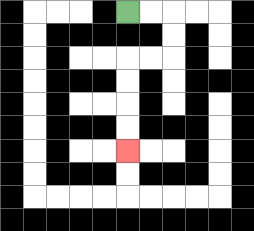{'start': '[5, 0]', 'end': '[5, 6]', 'path_directions': 'R,R,D,D,L,L,D,D,D,D', 'path_coordinates': '[[5, 0], [6, 0], [7, 0], [7, 1], [7, 2], [6, 2], [5, 2], [5, 3], [5, 4], [5, 5], [5, 6]]'}